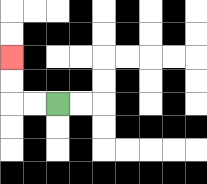{'start': '[2, 4]', 'end': '[0, 2]', 'path_directions': 'L,L,U,U', 'path_coordinates': '[[2, 4], [1, 4], [0, 4], [0, 3], [0, 2]]'}